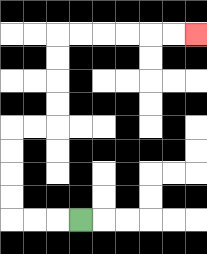{'start': '[3, 9]', 'end': '[8, 1]', 'path_directions': 'L,L,L,U,U,U,U,R,R,U,U,U,U,R,R,R,R,R,R', 'path_coordinates': '[[3, 9], [2, 9], [1, 9], [0, 9], [0, 8], [0, 7], [0, 6], [0, 5], [1, 5], [2, 5], [2, 4], [2, 3], [2, 2], [2, 1], [3, 1], [4, 1], [5, 1], [6, 1], [7, 1], [8, 1]]'}